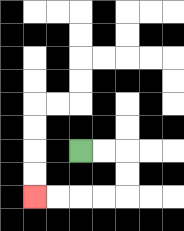{'start': '[3, 6]', 'end': '[1, 8]', 'path_directions': 'R,R,D,D,L,L,L,L', 'path_coordinates': '[[3, 6], [4, 6], [5, 6], [5, 7], [5, 8], [4, 8], [3, 8], [2, 8], [1, 8]]'}